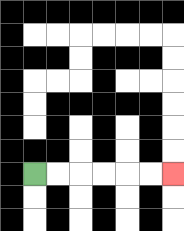{'start': '[1, 7]', 'end': '[7, 7]', 'path_directions': 'R,R,R,R,R,R', 'path_coordinates': '[[1, 7], [2, 7], [3, 7], [4, 7], [5, 7], [6, 7], [7, 7]]'}